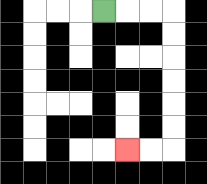{'start': '[4, 0]', 'end': '[5, 6]', 'path_directions': 'R,R,R,D,D,D,D,D,D,L,L', 'path_coordinates': '[[4, 0], [5, 0], [6, 0], [7, 0], [7, 1], [7, 2], [7, 3], [7, 4], [7, 5], [7, 6], [6, 6], [5, 6]]'}